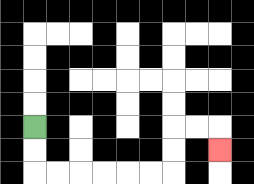{'start': '[1, 5]', 'end': '[9, 6]', 'path_directions': 'D,D,R,R,R,R,R,R,U,U,R,R,D', 'path_coordinates': '[[1, 5], [1, 6], [1, 7], [2, 7], [3, 7], [4, 7], [5, 7], [6, 7], [7, 7], [7, 6], [7, 5], [8, 5], [9, 5], [9, 6]]'}